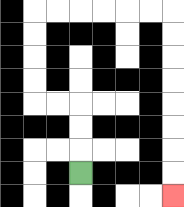{'start': '[3, 7]', 'end': '[7, 8]', 'path_directions': 'U,U,U,L,L,U,U,U,U,R,R,R,R,R,R,D,D,D,D,D,D,D,D', 'path_coordinates': '[[3, 7], [3, 6], [3, 5], [3, 4], [2, 4], [1, 4], [1, 3], [1, 2], [1, 1], [1, 0], [2, 0], [3, 0], [4, 0], [5, 0], [6, 0], [7, 0], [7, 1], [7, 2], [7, 3], [7, 4], [7, 5], [7, 6], [7, 7], [7, 8]]'}